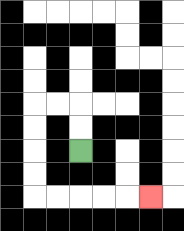{'start': '[3, 6]', 'end': '[6, 8]', 'path_directions': 'U,U,L,L,D,D,D,D,R,R,R,R,R', 'path_coordinates': '[[3, 6], [3, 5], [3, 4], [2, 4], [1, 4], [1, 5], [1, 6], [1, 7], [1, 8], [2, 8], [3, 8], [4, 8], [5, 8], [6, 8]]'}